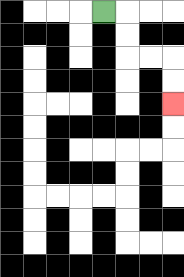{'start': '[4, 0]', 'end': '[7, 4]', 'path_directions': 'R,D,D,R,R,D,D', 'path_coordinates': '[[4, 0], [5, 0], [5, 1], [5, 2], [6, 2], [7, 2], [7, 3], [7, 4]]'}